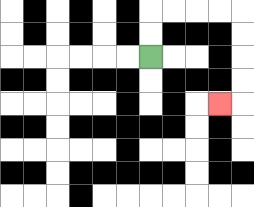{'start': '[6, 2]', 'end': '[9, 4]', 'path_directions': 'U,U,R,R,R,R,D,D,D,D,L', 'path_coordinates': '[[6, 2], [6, 1], [6, 0], [7, 0], [8, 0], [9, 0], [10, 0], [10, 1], [10, 2], [10, 3], [10, 4], [9, 4]]'}